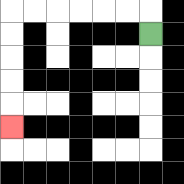{'start': '[6, 1]', 'end': '[0, 5]', 'path_directions': 'U,L,L,L,L,L,L,D,D,D,D,D', 'path_coordinates': '[[6, 1], [6, 0], [5, 0], [4, 0], [3, 0], [2, 0], [1, 0], [0, 0], [0, 1], [0, 2], [0, 3], [0, 4], [0, 5]]'}